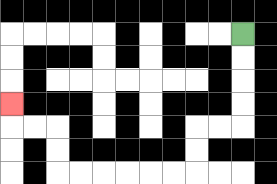{'start': '[10, 1]', 'end': '[0, 4]', 'path_directions': 'D,D,D,D,L,L,D,D,L,L,L,L,L,L,U,U,L,L,U', 'path_coordinates': '[[10, 1], [10, 2], [10, 3], [10, 4], [10, 5], [9, 5], [8, 5], [8, 6], [8, 7], [7, 7], [6, 7], [5, 7], [4, 7], [3, 7], [2, 7], [2, 6], [2, 5], [1, 5], [0, 5], [0, 4]]'}